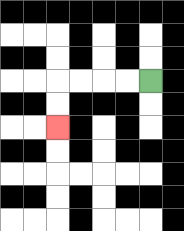{'start': '[6, 3]', 'end': '[2, 5]', 'path_directions': 'L,L,L,L,D,D', 'path_coordinates': '[[6, 3], [5, 3], [4, 3], [3, 3], [2, 3], [2, 4], [2, 5]]'}